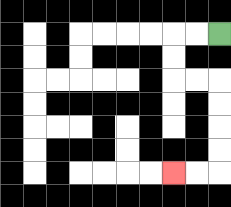{'start': '[9, 1]', 'end': '[7, 7]', 'path_directions': 'L,L,D,D,R,R,D,D,D,D,L,L', 'path_coordinates': '[[9, 1], [8, 1], [7, 1], [7, 2], [7, 3], [8, 3], [9, 3], [9, 4], [9, 5], [9, 6], [9, 7], [8, 7], [7, 7]]'}